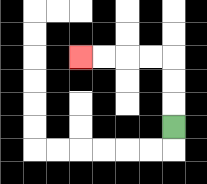{'start': '[7, 5]', 'end': '[3, 2]', 'path_directions': 'U,U,U,L,L,L,L', 'path_coordinates': '[[7, 5], [7, 4], [7, 3], [7, 2], [6, 2], [5, 2], [4, 2], [3, 2]]'}